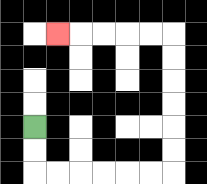{'start': '[1, 5]', 'end': '[2, 1]', 'path_directions': 'D,D,R,R,R,R,R,R,U,U,U,U,U,U,L,L,L,L,L', 'path_coordinates': '[[1, 5], [1, 6], [1, 7], [2, 7], [3, 7], [4, 7], [5, 7], [6, 7], [7, 7], [7, 6], [7, 5], [7, 4], [7, 3], [7, 2], [7, 1], [6, 1], [5, 1], [4, 1], [3, 1], [2, 1]]'}